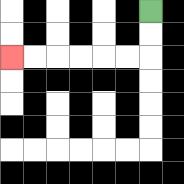{'start': '[6, 0]', 'end': '[0, 2]', 'path_directions': 'D,D,L,L,L,L,L,L', 'path_coordinates': '[[6, 0], [6, 1], [6, 2], [5, 2], [4, 2], [3, 2], [2, 2], [1, 2], [0, 2]]'}